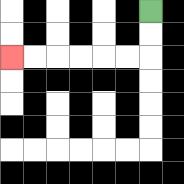{'start': '[6, 0]', 'end': '[0, 2]', 'path_directions': 'D,D,L,L,L,L,L,L', 'path_coordinates': '[[6, 0], [6, 1], [6, 2], [5, 2], [4, 2], [3, 2], [2, 2], [1, 2], [0, 2]]'}